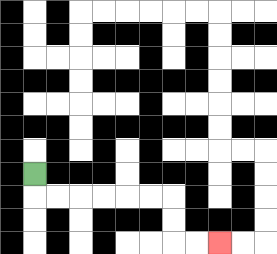{'start': '[1, 7]', 'end': '[9, 10]', 'path_directions': 'D,R,R,R,R,R,R,D,D,R,R', 'path_coordinates': '[[1, 7], [1, 8], [2, 8], [3, 8], [4, 8], [5, 8], [6, 8], [7, 8], [7, 9], [7, 10], [8, 10], [9, 10]]'}